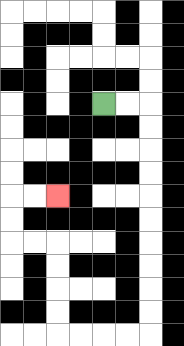{'start': '[4, 4]', 'end': '[2, 8]', 'path_directions': 'R,R,D,D,D,D,D,D,D,D,D,D,L,L,L,L,U,U,U,U,L,L,U,U,R,R', 'path_coordinates': '[[4, 4], [5, 4], [6, 4], [6, 5], [6, 6], [6, 7], [6, 8], [6, 9], [6, 10], [6, 11], [6, 12], [6, 13], [6, 14], [5, 14], [4, 14], [3, 14], [2, 14], [2, 13], [2, 12], [2, 11], [2, 10], [1, 10], [0, 10], [0, 9], [0, 8], [1, 8], [2, 8]]'}